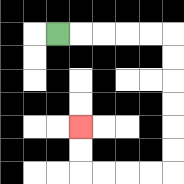{'start': '[2, 1]', 'end': '[3, 5]', 'path_directions': 'R,R,R,R,R,D,D,D,D,D,D,L,L,L,L,U,U', 'path_coordinates': '[[2, 1], [3, 1], [4, 1], [5, 1], [6, 1], [7, 1], [7, 2], [7, 3], [7, 4], [7, 5], [7, 6], [7, 7], [6, 7], [5, 7], [4, 7], [3, 7], [3, 6], [3, 5]]'}